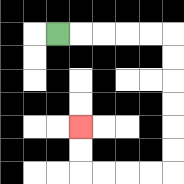{'start': '[2, 1]', 'end': '[3, 5]', 'path_directions': 'R,R,R,R,R,D,D,D,D,D,D,L,L,L,L,U,U', 'path_coordinates': '[[2, 1], [3, 1], [4, 1], [5, 1], [6, 1], [7, 1], [7, 2], [7, 3], [7, 4], [7, 5], [7, 6], [7, 7], [6, 7], [5, 7], [4, 7], [3, 7], [3, 6], [3, 5]]'}